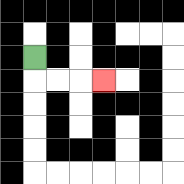{'start': '[1, 2]', 'end': '[4, 3]', 'path_directions': 'D,R,R,R', 'path_coordinates': '[[1, 2], [1, 3], [2, 3], [3, 3], [4, 3]]'}